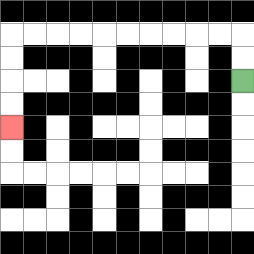{'start': '[10, 3]', 'end': '[0, 5]', 'path_directions': 'U,U,L,L,L,L,L,L,L,L,L,L,D,D,D,D', 'path_coordinates': '[[10, 3], [10, 2], [10, 1], [9, 1], [8, 1], [7, 1], [6, 1], [5, 1], [4, 1], [3, 1], [2, 1], [1, 1], [0, 1], [0, 2], [0, 3], [0, 4], [0, 5]]'}